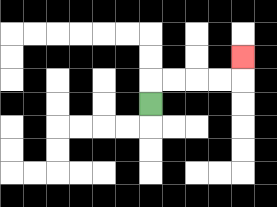{'start': '[6, 4]', 'end': '[10, 2]', 'path_directions': 'U,R,R,R,R,U', 'path_coordinates': '[[6, 4], [6, 3], [7, 3], [8, 3], [9, 3], [10, 3], [10, 2]]'}